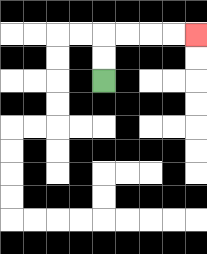{'start': '[4, 3]', 'end': '[8, 1]', 'path_directions': 'U,U,R,R,R,R', 'path_coordinates': '[[4, 3], [4, 2], [4, 1], [5, 1], [6, 1], [7, 1], [8, 1]]'}